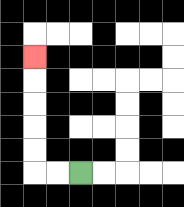{'start': '[3, 7]', 'end': '[1, 2]', 'path_directions': 'L,L,U,U,U,U,U', 'path_coordinates': '[[3, 7], [2, 7], [1, 7], [1, 6], [1, 5], [1, 4], [1, 3], [1, 2]]'}